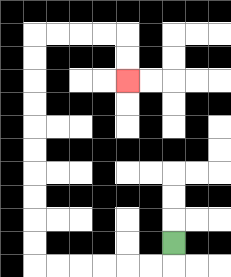{'start': '[7, 10]', 'end': '[5, 3]', 'path_directions': 'D,L,L,L,L,L,L,U,U,U,U,U,U,U,U,U,U,R,R,R,R,D,D', 'path_coordinates': '[[7, 10], [7, 11], [6, 11], [5, 11], [4, 11], [3, 11], [2, 11], [1, 11], [1, 10], [1, 9], [1, 8], [1, 7], [1, 6], [1, 5], [1, 4], [1, 3], [1, 2], [1, 1], [2, 1], [3, 1], [4, 1], [5, 1], [5, 2], [5, 3]]'}